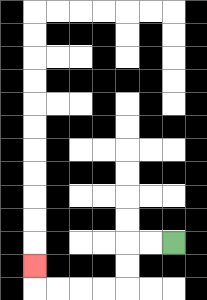{'start': '[7, 10]', 'end': '[1, 11]', 'path_directions': 'L,L,D,D,L,L,L,L,U', 'path_coordinates': '[[7, 10], [6, 10], [5, 10], [5, 11], [5, 12], [4, 12], [3, 12], [2, 12], [1, 12], [1, 11]]'}